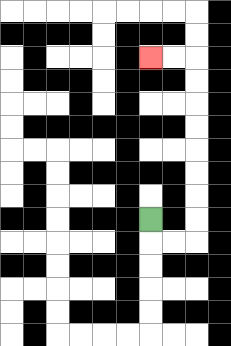{'start': '[6, 9]', 'end': '[6, 2]', 'path_directions': 'D,R,R,U,U,U,U,U,U,U,U,L,L', 'path_coordinates': '[[6, 9], [6, 10], [7, 10], [8, 10], [8, 9], [8, 8], [8, 7], [8, 6], [8, 5], [8, 4], [8, 3], [8, 2], [7, 2], [6, 2]]'}